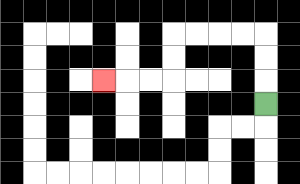{'start': '[11, 4]', 'end': '[4, 3]', 'path_directions': 'U,U,U,L,L,L,L,D,D,L,L,L', 'path_coordinates': '[[11, 4], [11, 3], [11, 2], [11, 1], [10, 1], [9, 1], [8, 1], [7, 1], [7, 2], [7, 3], [6, 3], [5, 3], [4, 3]]'}